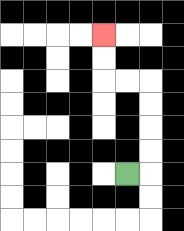{'start': '[5, 7]', 'end': '[4, 1]', 'path_directions': 'R,U,U,U,U,L,L,U,U', 'path_coordinates': '[[5, 7], [6, 7], [6, 6], [6, 5], [6, 4], [6, 3], [5, 3], [4, 3], [4, 2], [4, 1]]'}